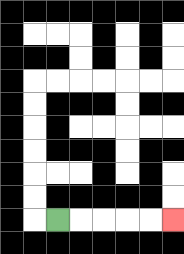{'start': '[2, 9]', 'end': '[7, 9]', 'path_directions': 'R,R,R,R,R', 'path_coordinates': '[[2, 9], [3, 9], [4, 9], [5, 9], [6, 9], [7, 9]]'}